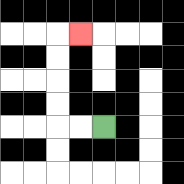{'start': '[4, 5]', 'end': '[3, 1]', 'path_directions': 'L,L,U,U,U,U,R', 'path_coordinates': '[[4, 5], [3, 5], [2, 5], [2, 4], [2, 3], [2, 2], [2, 1], [3, 1]]'}